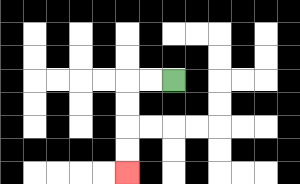{'start': '[7, 3]', 'end': '[5, 7]', 'path_directions': 'L,L,D,D,D,D', 'path_coordinates': '[[7, 3], [6, 3], [5, 3], [5, 4], [5, 5], [5, 6], [5, 7]]'}